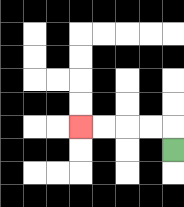{'start': '[7, 6]', 'end': '[3, 5]', 'path_directions': 'U,L,L,L,L', 'path_coordinates': '[[7, 6], [7, 5], [6, 5], [5, 5], [4, 5], [3, 5]]'}